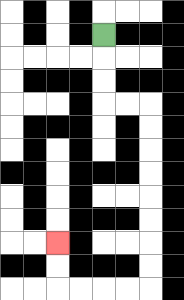{'start': '[4, 1]', 'end': '[2, 10]', 'path_directions': 'D,D,D,R,R,D,D,D,D,D,D,D,D,L,L,L,L,U,U', 'path_coordinates': '[[4, 1], [4, 2], [4, 3], [4, 4], [5, 4], [6, 4], [6, 5], [6, 6], [6, 7], [6, 8], [6, 9], [6, 10], [6, 11], [6, 12], [5, 12], [4, 12], [3, 12], [2, 12], [2, 11], [2, 10]]'}